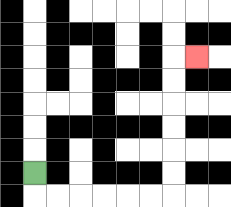{'start': '[1, 7]', 'end': '[8, 2]', 'path_directions': 'D,R,R,R,R,R,R,U,U,U,U,U,U,R', 'path_coordinates': '[[1, 7], [1, 8], [2, 8], [3, 8], [4, 8], [5, 8], [6, 8], [7, 8], [7, 7], [7, 6], [7, 5], [7, 4], [7, 3], [7, 2], [8, 2]]'}